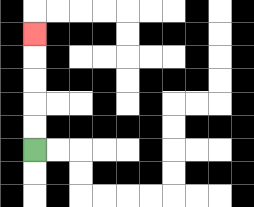{'start': '[1, 6]', 'end': '[1, 1]', 'path_directions': 'U,U,U,U,U', 'path_coordinates': '[[1, 6], [1, 5], [1, 4], [1, 3], [1, 2], [1, 1]]'}